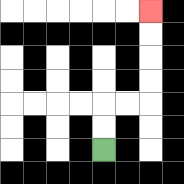{'start': '[4, 6]', 'end': '[6, 0]', 'path_directions': 'U,U,R,R,U,U,U,U', 'path_coordinates': '[[4, 6], [4, 5], [4, 4], [5, 4], [6, 4], [6, 3], [6, 2], [6, 1], [6, 0]]'}